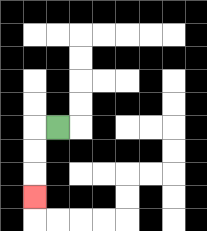{'start': '[2, 5]', 'end': '[1, 8]', 'path_directions': 'L,D,D,D', 'path_coordinates': '[[2, 5], [1, 5], [1, 6], [1, 7], [1, 8]]'}